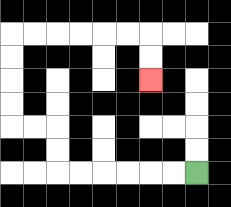{'start': '[8, 7]', 'end': '[6, 3]', 'path_directions': 'L,L,L,L,L,L,U,U,L,L,U,U,U,U,R,R,R,R,R,R,D,D', 'path_coordinates': '[[8, 7], [7, 7], [6, 7], [5, 7], [4, 7], [3, 7], [2, 7], [2, 6], [2, 5], [1, 5], [0, 5], [0, 4], [0, 3], [0, 2], [0, 1], [1, 1], [2, 1], [3, 1], [4, 1], [5, 1], [6, 1], [6, 2], [6, 3]]'}